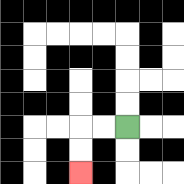{'start': '[5, 5]', 'end': '[3, 7]', 'path_directions': 'L,L,D,D', 'path_coordinates': '[[5, 5], [4, 5], [3, 5], [3, 6], [3, 7]]'}